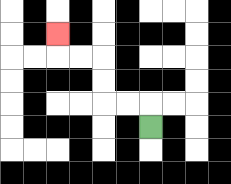{'start': '[6, 5]', 'end': '[2, 1]', 'path_directions': 'U,L,L,U,U,L,L,U', 'path_coordinates': '[[6, 5], [6, 4], [5, 4], [4, 4], [4, 3], [4, 2], [3, 2], [2, 2], [2, 1]]'}